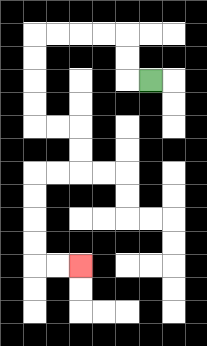{'start': '[6, 3]', 'end': '[3, 11]', 'path_directions': 'L,U,U,L,L,L,L,D,D,D,D,R,R,D,D,L,L,D,D,D,D,R,R', 'path_coordinates': '[[6, 3], [5, 3], [5, 2], [5, 1], [4, 1], [3, 1], [2, 1], [1, 1], [1, 2], [1, 3], [1, 4], [1, 5], [2, 5], [3, 5], [3, 6], [3, 7], [2, 7], [1, 7], [1, 8], [1, 9], [1, 10], [1, 11], [2, 11], [3, 11]]'}